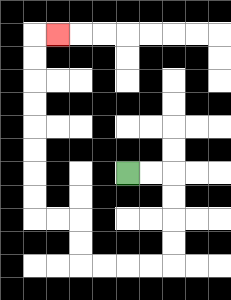{'start': '[5, 7]', 'end': '[2, 1]', 'path_directions': 'R,R,D,D,D,D,L,L,L,L,U,U,L,L,U,U,U,U,U,U,U,U,R', 'path_coordinates': '[[5, 7], [6, 7], [7, 7], [7, 8], [7, 9], [7, 10], [7, 11], [6, 11], [5, 11], [4, 11], [3, 11], [3, 10], [3, 9], [2, 9], [1, 9], [1, 8], [1, 7], [1, 6], [1, 5], [1, 4], [1, 3], [1, 2], [1, 1], [2, 1]]'}